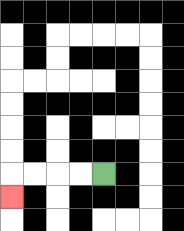{'start': '[4, 7]', 'end': '[0, 8]', 'path_directions': 'L,L,L,L,D', 'path_coordinates': '[[4, 7], [3, 7], [2, 7], [1, 7], [0, 7], [0, 8]]'}